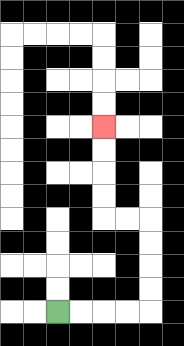{'start': '[2, 13]', 'end': '[4, 5]', 'path_directions': 'R,R,R,R,U,U,U,U,L,L,U,U,U,U', 'path_coordinates': '[[2, 13], [3, 13], [4, 13], [5, 13], [6, 13], [6, 12], [6, 11], [6, 10], [6, 9], [5, 9], [4, 9], [4, 8], [4, 7], [4, 6], [4, 5]]'}